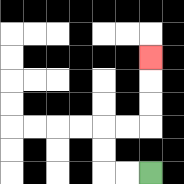{'start': '[6, 7]', 'end': '[6, 2]', 'path_directions': 'L,L,U,U,R,R,U,U,U', 'path_coordinates': '[[6, 7], [5, 7], [4, 7], [4, 6], [4, 5], [5, 5], [6, 5], [6, 4], [6, 3], [6, 2]]'}